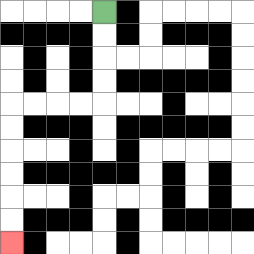{'start': '[4, 0]', 'end': '[0, 10]', 'path_directions': 'D,D,D,D,L,L,L,L,D,D,D,D,D,D', 'path_coordinates': '[[4, 0], [4, 1], [4, 2], [4, 3], [4, 4], [3, 4], [2, 4], [1, 4], [0, 4], [0, 5], [0, 6], [0, 7], [0, 8], [0, 9], [0, 10]]'}